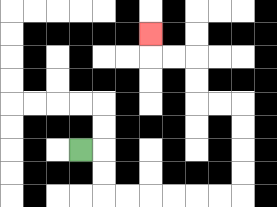{'start': '[3, 6]', 'end': '[6, 1]', 'path_directions': 'R,D,D,R,R,R,R,R,R,U,U,U,U,L,L,U,U,L,L,U', 'path_coordinates': '[[3, 6], [4, 6], [4, 7], [4, 8], [5, 8], [6, 8], [7, 8], [8, 8], [9, 8], [10, 8], [10, 7], [10, 6], [10, 5], [10, 4], [9, 4], [8, 4], [8, 3], [8, 2], [7, 2], [6, 2], [6, 1]]'}